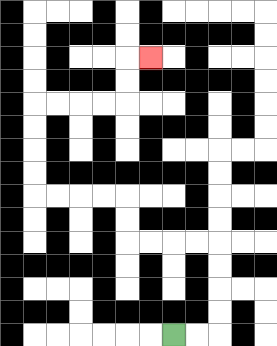{'start': '[7, 14]', 'end': '[6, 2]', 'path_directions': 'R,R,U,U,U,U,L,L,L,L,U,U,L,L,L,L,U,U,U,U,R,R,R,R,U,U,R', 'path_coordinates': '[[7, 14], [8, 14], [9, 14], [9, 13], [9, 12], [9, 11], [9, 10], [8, 10], [7, 10], [6, 10], [5, 10], [5, 9], [5, 8], [4, 8], [3, 8], [2, 8], [1, 8], [1, 7], [1, 6], [1, 5], [1, 4], [2, 4], [3, 4], [4, 4], [5, 4], [5, 3], [5, 2], [6, 2]]'}